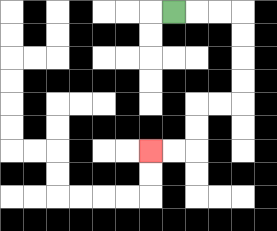{'start': '[7, 0]', 'end': '[6, 6]', 'path_directions': 'R,R,R,D,D,D,D,L,L,D,D,L,L', 'path_coordinates': '[[7, 0], [8, 0], [9, 0], [10, 0], [10, 1], [10, 2], [10, 3], [10, 4], [9, 4], [8, 4], [8, 5], [8, 6], [7, 6], [6, 6]]'}